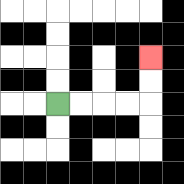{'start': '[2, 4]', 'end': '[6, 2]', 'path_directions': 'R,R,R,R,U,U', 'path_coordinates': '[[2, 4], [3, 4], [4, 4], [5, 4], [6, 4], [6, 3], [6, 2]]'}